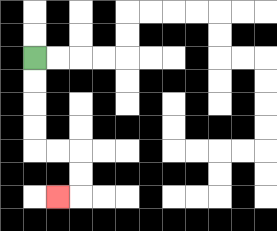{'start': '[1, 2]', 'end': '[2, 8]', 'path_directions': 'D,D,D,D,R,R,D,D,L', 'path_coordinates': '[[1, 2], [1, 3], [1, 4], [1, 5], [1, 6], [2, 6], [3, 6], [3, 7], [3, 8], [2, 8]]'}